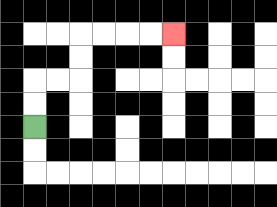{'start': '[1, 5]', 'end': '[7, 1]', 'path_directions': 'U,U,R,R,U,U,R,R,R,R', 'path_coordinates': '[[1, 5], [1, 4], [1, 3], [2, 3], [3, 3], [3, 2], [3, 1], [4, 1], [5, 1], [6, 1], [7, 1]]'}